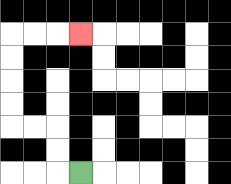{'start': '[3, 7]', 'end': '[3, 1]', 'path_directions': 'L,U,U,L,L,U,U,U,U,R,R,R', 'path_coordinates': '[[3, 7], [2, 7], [2, 6], [2, 5], [1, 5], [0, 5], [0, 4], [0, 3], [0, 2], [0, 1], [1, 1], [2, 1], [3, 1]]'}